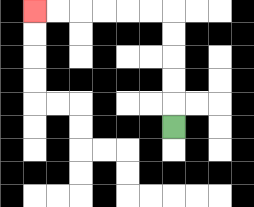{'start': '[7, 5]', 'end': '[1, 0]', 'path_directions': 'U,U,U,U,U,L,L,L,L,L,L', 'path_coordinates': '[[7, 5], [7, 4], [7, 3], [7, 2], [7, 1], [7, 0], [6, 0], [5, 0], [4, 0], [3, 0], [2, 0], [1, 0]]'}